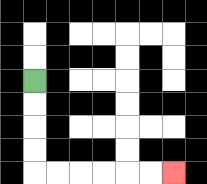{'start': '[1, 3]', 'end': '[7, 7]', 'path_directions': 'D,D,D,D,R,R,R,R,R,R', 'path_coordinates': '[[1, 3], [1, 4], [1, 5], [1, 6], [1, 7], [2, 7], [3, 7], [4, 7], [5, 7], [6, 7], [7, 7]]'}